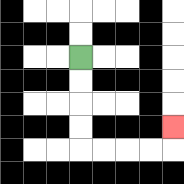{'start': '[3, 2]', 'end': '[7, 5]', 'path_directions': 'D,D,D,D,R,R,R,R,U', 'path_coordinates': '[[3, 2], [3, 3], [3, 4], [3, 5], [3, 6], [4, 6], [5, 6], [6, 6], [7, 6], [7, 5]]'}